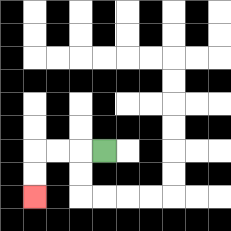{'start': '[4, 6]', 'end': '[1, 8]', 'path_directions': 'L,L,L,D,D', 'path_coordinates': '[[4, 6], [3, 6], [2, 6], [1, 6], [1, 7], [1, 8]]'}